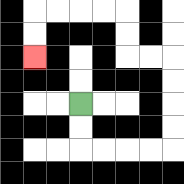{'start': '[3, 4]', 'end': '[1, 2]', 'path_directions': 'D,D,R,R,R,R,U,U,U,U,L,L,U,U,L,L,L,L,D,D', 'path_coordinates': '[[3, 4], [3, 5], [3, 6], [4, 6], [5, 6], [6, 6], [7, 6], [7, 5], [7, 4], [7, 3], [7, 2], [6, 2], [5, 2], [5, 1], [5, 0], [4, 0], [3, 0], [2, 0], [1, 0], [1, 1], [1, 2]]'}